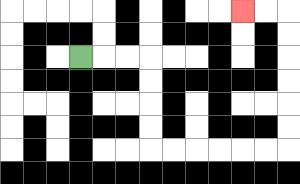{'start': '[3, 2]', 'end': '[10, 0]', 'path_directions': 'R,R,R,D,D,D,D,R,R,R,R,R,R,U,U,U,U,U,U,L,L', 'path_coordinates': '[[3, 2], [4, 2], [5, 2], [6, 2], [6, 3], [6, 4], [6, 5], [6, 6], [7, 6], [8, 6], [9, 6], [10, 6], [11, 6], [12, 6], [12, 5], [12, 4], [12, 3], [12, 2], [12, 1], [12, 0], [11, 0], [10, 0]]'}